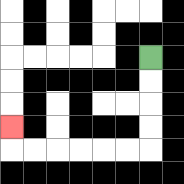{'start': '[6, 2]', 'end': '[0, 5]', 'path_directions': 'D,D,D,D,L,L,L,L,L,L,U', 'path_coordinates': '[[6, 2], [6, 3], [6, 4], [6, 5], [6, 6], [5, 6], [4, 6], [3, 6], [2, 6], [1, 6], [0, 6], [0, 5]]'}